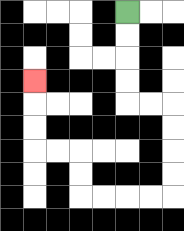{'start': '[5, 0]', 'end': '[1, 3]', 'path_directions': 'D,D,D,D,R,R,D,D,D,D,L,L,L,L,U,U,L,L,U,U,U', 'path_coordinates': '[[5, 0], [5, 1], [5, 2], [5, 3], [5, 4], [6, 4], [7, 4], [7, 5], [7, 6], [7, 7], [7, 8], [6, 8], [5, 8], [4, 8], [3, 8], [3, 7], [3, 6], [2, 6], [1, 6], [1, 5], [1, 4], [1, 3]]'}